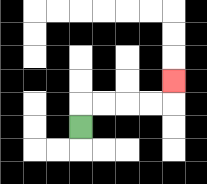{'start': '[3, 5]', 'end': '[7, 3]', 'path_directions': 'U,R,R,R,R,U', 'path_coordinates': '[[3, 5], [3, 4], [4, 4], [5, 4], [6, 4], [7, 4], [7, 3]]'}